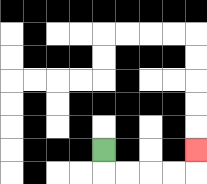{'start': '[4, 6]', 'end': '[8, 6]', 'path_directions': 'D,R,R,R,R,U', 'path_coordinates': '[[4, 6], [4, 7], [5, 7], [6, 7], [7, 7], [8, 7], [8, 6]]'}